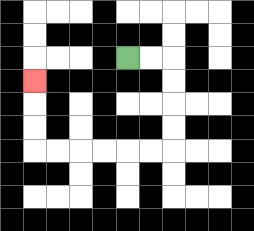{'start': '[5, 2]', 'end': '[1, 3]', 'path_directions': 'R,R,D,D,D,D,L,L,L,L,L,L,U,U,U', 'path_coordinates': '[[5, 2], [6, 2], [7, 2], [7, 3], [7, 4], [7, 5], [7, 6], [6, 6], [5, 6], [4, 6], [3, 6], [2, 6], [1, 6], [1, 5], [1, 4], [1, 3]]'}